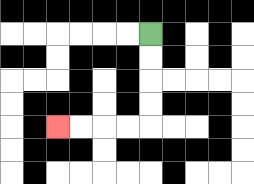{'start': '[6, 1]', 'end': '[2, 5]', 'path_directions': 'D,D,D,D,L,L,L,L', 'path_coordinates': '[[6, 1], [6, 2], [6, 3], [6, 4], [6, 5], [5, 5], [4, 5], [3, 5], [2, 5]]'}